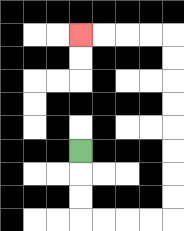{'start': '[3, 6]', 'end': '[3, 1]', 'path_directions': 'D,D,D,R,R,R,R,U,U,U,U,U,U,U,U,L,L,L,L', 'path_coordinates': '[[3, 6], [3, 7], [3, 8], [3, 9], [4, 9], [5, 9], [6, 9], [7, 9], [7, 8], [7, 7], [7, 6], [7, 5], [7, 4], [7, 3], [7, 2], [7, 1], [6, 1], [5, 1], [4, 1], [3, 1]]'}